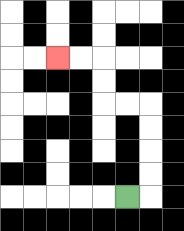{'start': '[5, 8]', 'end': '[2, 2]', 'path_directions': 'R,U,U,U,U,L,L,U,U,L,L', 'path_coordinates': '[[5, 8], [6, 8], [6, 7], [6, 6], [6, 5], [6, 4], [5, 4], [4, 4], [4, 3], [4, 2], [3, 2], [2, 2]]'}